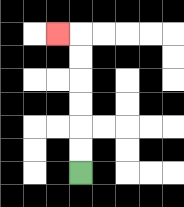{'start': '[3, 7]', 'end': '[2, 1]', 'path_directions': 'U,U,U,U,U,U,L', 'path_coordinates': '[[3, 7], [3, 6], [3, 5], [3, 4], [3, 3], [3, 2], [3, 1], [2, 1]]'}